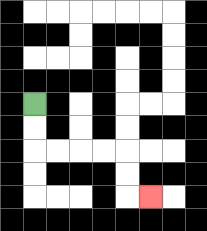{'start': '[1, 4]', 'end': '[6, 8]', 'path_directions': 'D,D,R,R,R,R,D,D,R', 'path_coordinates': '[[1, 4], [1, 5], [1, 6], [2, 6], [3, 6], [4, 6], [5, 6], [5, 7], [5, 8], [6, 8]]'}